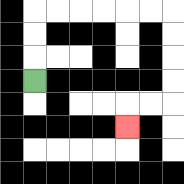{'start': '[1, 3]', 'end': '[5, 5]', 'path_directions': 'U,U,U,R,R,R,R,R,R,D,D,D,D,L,L,D', 'path_coordinates': '[[1, 3], [1, 2], [1, 1], [1, 0], [2, 0], [3, 0], [4, 0], [5, 0], [6, 0], [7, 0], [7, 1], [7, 2], [7, 3], [7, 4], [6, 4], [5, 4], [5, 5]]'}